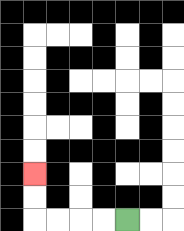{'start': '[5, 9]', 'end': '[1, 7]', 'path_directions': 'L,L,L,L,U,U', 'path_coordinates': '[[5, 9], [4, 9], [3, 9], [2, 9], [1, 9], [1, 8], [1, 7]]'}